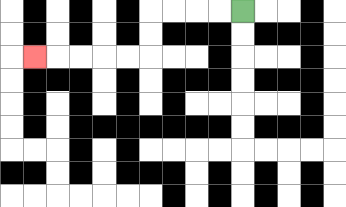{'start': '[10, 0]', 'end': '[1, 2]', 'path_directions': 'L,L,L,L,D,D,L,L,L,L,L', 'path_coordinates': '[[10, 0], [9, 0], [8, 0], [7, 0], [6, 0], [6, 1], [6, 2], [5, 2], [4, 2], [3, 2], [2, 2], [1, 2]]'}